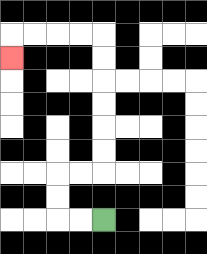{'start': '[4, 9]', 'end': '[0, 2]', 'path_directions': 'L,L,U,U,R,R,U,U,U,U,U,U,L,L,L,L,D', 'path_coordinates': '[[4, 9], [3, 9], [2, 9], [2, 8], [2, 7], [3, 7], [4, 7], [4, 6], [4, 5], [4, 4], [4, 3], [4, 2], [4, 1], [3, 1], [2, 1], [1, 1], [0, 1], [0, 2]]'}